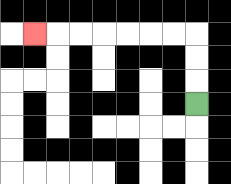{'start': '[8, 4]', 'end': '[1, 1]', 'path_directions': 'U,U,U,L,L,L,L,L,L,L', 'path_coordinates': '[[8, 4], [8, 3], [8, 2], [8, 1], [7, 1], [6, 1], [5, 1], [4, 1], [3, 1], [2, 1], [1, 1]]'}